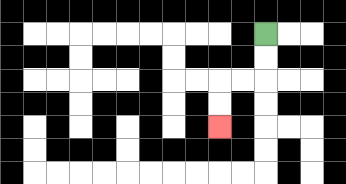{'start': '[11, 1]', 'end': '[9, 5]', 'path_directions': 'D,D,L,L,D,D', 'path_coordinates': '[[11, 1], [11, 2], [11, 3], [10, 3], [9, 3], [9, 4], [9, 5]]'}